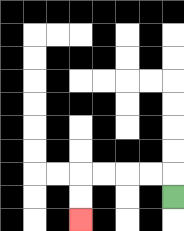{'start': '[7, 8]', 'end': '[3, 9]', 'path_directions': 'U,L,L,L,L,D,D', 'path_coordinates': '[[7, 8], [7, 7], [6, 7], [5, 7], [4, 7], [3, 7], [3, 8], [3, 9]]'}